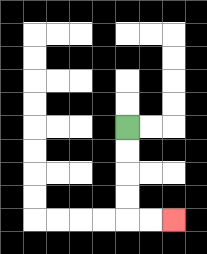{'start': '[5, 5]', 'end': '[7, 9]', 'path_directions': 'D,D,D,D,R,R', 'path_coordinates': '[[5, 5], [5, 6], [5, 7], [5, 8], [5, 9], [6, 9], [7, 9]]'}